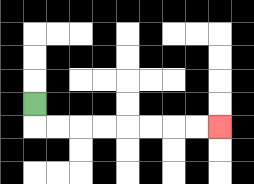{'start': '[1, 4]', 'end': '[9, 5]', 'path_directions': 'D,R,R,R,R,R,R,R,R', 'path_coordinates': '[[1, 4], [1, 5], [2, 5], [3, 5], [4, 5], [5, 5], [6, 5], [7, 5], [8, 5], [9, 5]]'}